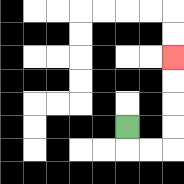{'start': '[5, 5]', 'end': '[7, 2]', 'path_directions': 'D,R,R,U,U,U,U', 'path_coordinates': '[[5, 5], [5, 6], [6, 6], [7, 6], [7, 5], [7, 4], [7, 3], [7, 2]]'}